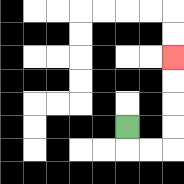{'start': '[5, 5]', 'end': '[7, 2]', 'path_directions': 'D,R,R,U,U,U,U', 'path_coordinates': '[[5, 5], [5, 6], [6, 6], [7, 6], [7, 5], [7, 4], [7, 3], [7, 2]]'}